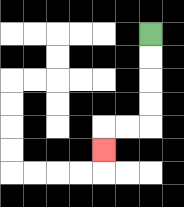{'start': '[6, 1]', 'end': '[4, 6]', 'path_directions': 'D,D,D,D,L,L,D', 'path_coordinates': '[[6, 1], [6, 2], [6, 3], [6, 4], [6, 5], [5, 5], [4, 5], [4, 6]]'}